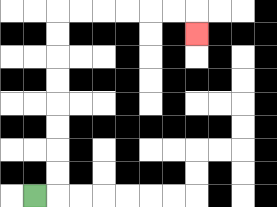{'start': '[1, 8]', 'end': '[8, 1]', 'path_directions': 'R,U,U,U,U,U,U,U,U,R,R,R,R,R,R,D', 'path_coordinates': '[[1, 8], [2, 8], [2, 7], [2, 6], [2, 5], [2, 4], [2, 3], [2, 2], [2, 1], [2, 0], [3, 0], [4, 0], [5, 0], [6, 0], [7, 0], [8, 0], [8, 1]]'}